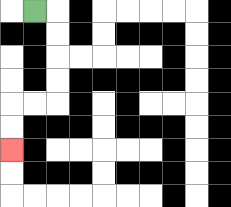{'start': '[1, 0]', 'end': '[0, 6]', 'path_directions': 'R,D,D,D,D,L,L,D,D', 'path_coordinates': '[[1, 0], [2, 0], [2, 1], [2, 2], [2, 3], [2, 4], [1, 4], [0, 4], [0, 5], [0, 6]]'}